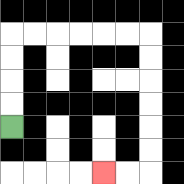{'start': '[0, 5]', 'end': '[4, 7]', 'path_directions': 'U,U,U,U,R,R,R,R,R,R,D,D,D,D,D,D,L,L', 'path_coordinates': '[[0, 5], [0, 4], [0, 3], [0, 2], [0, 1], [1, 1], [2, 1], [3, 1], [4, 1], [5, 1], [6, 1], [6, 2], [6, 3], [6, 4], [6, 5], [6, 6], [6, 7], [5, 7], [4, 7]]'}